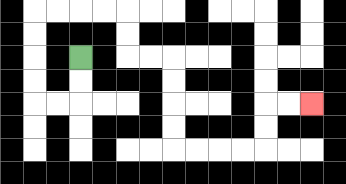{'start': '[3, 2]', 'end': '[13, 4]', 'path_directions': 'D,D,L,L,U,U,U,U,R,R,R,R,D,D,R,R,D,D,D,D,R,R,R,R,U,U,R,R', 'path_coordinates': '[[3, 2], [3, 3], [3, 4], [2, 4], [1, 4], [1, 3], [1, 2], [1, 1], [1, 0], [2, 0], [3, 0], [4, 0], [5, 0], [5, 1], [5, 2], [6, 2], [7, 2], [7, 3], [7, 4], [7, 5], [7, 6], [8, 6], [9, 6], [10, 6], [11, 6], [11, 5], [11, 4], [12, 4], [13, 4]]'}